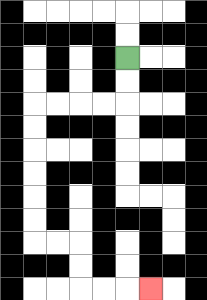{'start': '[5, 2]', 'end': '[6, 12]', 'path_directions': 'D,D,L,L,L,L,D,D,D,D,D,D,R,R,D,D,R,R,R', 'path_coordinates': '[[5, 2], [5, 3], [5, 4], [4, 4], [3, 4], [2, 4], [1, 4], [1, 5], [1, 6], [1, 7], [1, 8], [1, 9], [1, 10], [2, 10], [3, 10], [3, 11], [3, 12], [4, 12], [5, 12], [6, 12]]'}